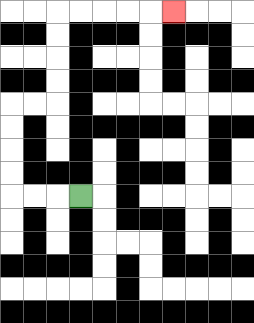{'start': '[3, 8]', 'end': '[7, 0]', 'path_directions': 'L,L,L,U,U,U,U,R,R,U,U,U,U,R,R,R,R,R', 'path_coordinates': '[[3, 8], [2, 8], [1, 8], [0, 8], [0, 7], [0, 6], [0, 5], [0, 4], [1, 4], [2, 4], [2, 3], [2, 2], [2, 1], [2, 0], [3, 0], [4, 0], [5, 0], [6, 0], [7, 0]]'}